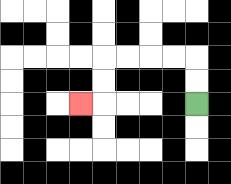{'start': '[8, 4]', 'end': '[3, 4]', 'path_directions': 'U,U,L,L,L,L,D,D,L', 'path_coordinates': '[[8, 4], [8, 3], [8, 2], [7, 2], [6, 2], [5, 2], [4, 2], [4, 3], [4, 4], [3, 4]]'}